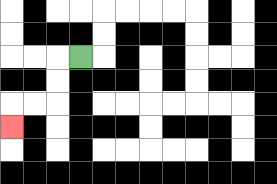{'start': '[3, 2]', 'end': '[0, 5]', 'path_directions': 'L,D,D,L,L,D', 'path_coordinates': '[[3, 2], [2, 2], [2, 3], [2, 4], [1, 4], [0, 4], [0, 5]]'}